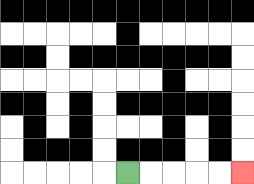{'start': '[5, 7]', 'end': '[10, 7]', 'path_directions': 'R,R,R,R,R', 'path_coordinates': '[[5, 7], [6, 7], [7, 7], [8, 7], [9, 7], [10, 7]]'}